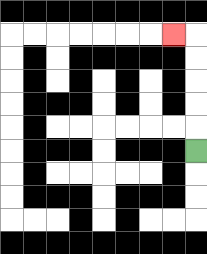{'start': '[8, 6]', 'end': '[7, 1]', 'path_directions': 'U,U,U,U,U,L', 'path_coordinates': '[[8, 6], [8, 5], [8, 4], [8, 3], [8, 2], [8, 1], [7, 1]]'}